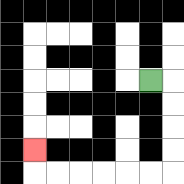{'start': '[6, 3]', 'end': '[1, 6]', 'path_directions': 'R,D,D,D,D,L,L,L,L,L,L,U', 'path_coordinates': '[[6, 3], [7, 3], [7, 4], [7, 5], [7, 6], [7, 7], [6, 7], [5, 7], [4, 7], [3, 7], [2, 7], [1, 7], [1, 6]]'}